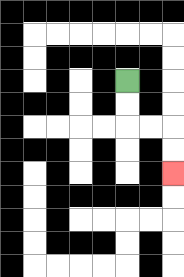{'start': '[5, 3]', 'end': '[7, 7]', 'path_directions': 'D,D,R,R,D,D', 'path_coordinates': '[[5, 3], [5, 4], [5, 5], [6, 5], [7, 5], [7, 6], [7, 7]]'}